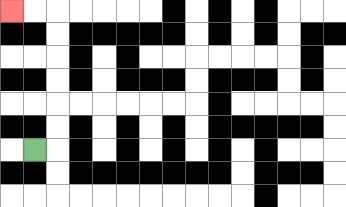{'start': '[1, 6]', 'end': '[0, 0]', 'path_directions': 'R,U,U,U,U,U,U,L,L', 'path_coordinates': '[[1, 6], [2, 6], [2, 5], [2, 4], [2, 3], [2, 2], [2, 1], [2, 0], [1, 0], [0, 0]]'}